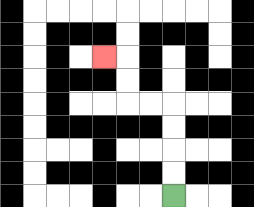{'start': '[7, 8]', 'end': '[4, 2]', 'path_directions': 'U,U,U,U,L,L,U,U,L', 'path_coordinates': '[[7, 8], [7, 7], [7, 6], [7, 5], [7, 4], [6, 4], [5, 4], [5, 3], [5, 2], [4, 2]]'}